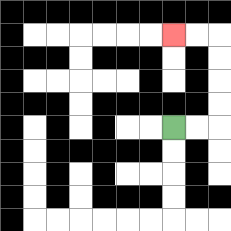{'start': '[7, 5]', 'end': '[7, 1]', 'path_directions': 'R,R,U,U,U,U,L,L', 'path_coordinates': '[[7, 5], [8, 5], [9, 5], [9, 4], [9, 3], [9, 2], [9, 1], [8, 1], [7, 1]]'}